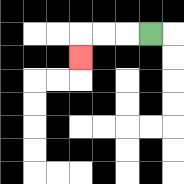{'start': '[6, 1]', 'end': '[3, 2]', 'path_directions': 'L,L,L,D', 'path_coordinates': '[[6, 1], [5, 1], [4, 1], [3, 1], [3, 2]]'}